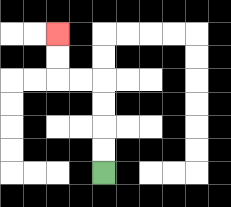{'start': '[4, 7]', 'end': '[2, 1]', 'path_directions': 'U,U,U,U,L,L,U,U', 'path_coordinates': '[[4, 7], [4, 6], [4, 5], [4, 4], [4, 3], [3, 3], [2, 3], [2, 2], [2, 1]]'}